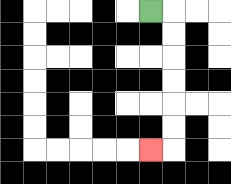{'start': '[6, 0]', 'end': '[6, 6]', 'path_directions': 'R,D,D,D,D,D,D,L', 'path_coordinates': '[[6, 0], [7, 0], [7, 1], [7, 2], [7, 3], [7, 4], [7, 5], [7, 6], [6, 6]]'}